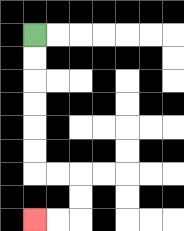{'start': '[1, 1]', 'end': '[1, 9]', 'path_directions': 'D,D,D,D,D,D,R,R,D,D,L,L', 'path_coordinates': '[[1, 1], [1, 2], [1, 3], [1, 4], [1, 5], [1, 6], [1, 7], [2, 7], [3, 7], [3, 8], [3, 9], [2, 9], [1, 9]]'}